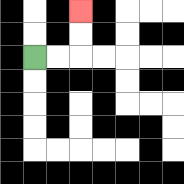{'start': '[1, 2]', 'end': '[3, 0]', 'path_directions': 'R,R,U,U', 'path_coordinates': '[[1, 2], [2, 2], [3, 2], [3, 1], [3, 0]]'}